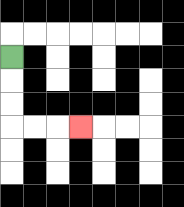{'start': '[0, 2]', 'end': '[3, 5]', 'path_directions': 'D,D,D,R,R,R', 'path_coordinates': '[[0, 2], [0, 3], [0, 4], [0, 5], [1, 5], [2, 5], [3, 5]]'}